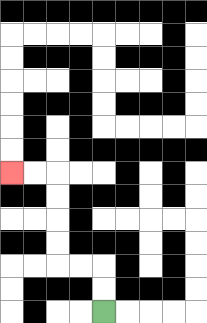{'start': '[4, 13]', 'end': '[0, 7]', 'path_directions': 'U,U,L,L,U,U,U,U,L,L', 'path_coordinates': '[[4, 13], [4, 12], [4, 11], [3, 11], [2, 11], [2, 10], [2, 9], [2, 8], [2, 7], [1, 7], [0, 7]]'}